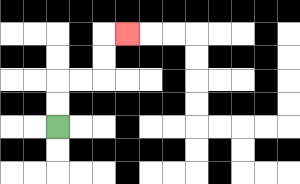{'start': '[2, 5]', 'end': '[5, 1]', 'path_directions': 'U,U,R,R,U,U,R', 'path_coordinates': '[[2, 5], [2, 4], [2, 3], [3, 3], [4, 3], [4, 2], [4, 1], [5, 1]]'}